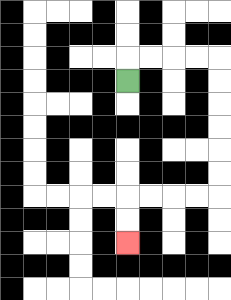{'start': '[5, 3]', 'end': '[5, 10]', 'path_directions': 'U,R,R,R,R,D,D,D,D,D,D,L,L,L,L,D,D', 'path_coordinates': '[[5, 3], [5, 2], [6, 2], [7, 2], [8, 2], [9, 2], [9, 3], [9, 4], [9, 5], [9, 6], [9, 7], [9, 8], [8, 8], [7, 8], [6, 8], [5, 8], [5, 9], [5, 10]]'}